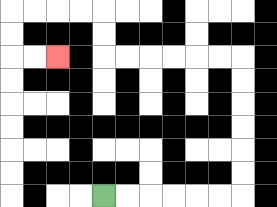{'start': '[4, 8]', 'end': '[2, 2]', 'path_directions': 'R,R,R,R,R,R,U,U,U,U,U,U,L,L,L,L,L,L,U,U,L,L,L,L,D,D,R,R', 'path_coordinates': '[[4, 8], [5, 8], [6, 8], [7, 8], [8, 8], [9, 8], [10, 8], [10, 7], [10, 6], [10, 5], [10, 4], [10, 3], [10, 2], [9, 2], [8, 2], [7, 2], [6, 2], [5, 2], [4, 2], [4, 1], [4, 0], [3, 0], [2, 0], [1, 0], [0, 0], [0, 1], [0, 2], [1, 2], [2, 2]]'}